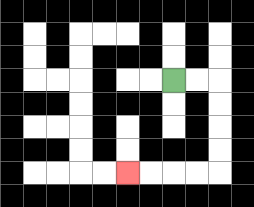{'start': '[7, 3]', 'end': '[5, 7]', 'path_directions': 'R,R,D,D,D,D,L,L,L,L', 'path_coordinates': '[[7, 3], [8, 3], [9, 3], [9, 4], [9, 5], [9, 6], [9, 7], [8, 7], [7, 7], [6, 7], [5, 7]]'}